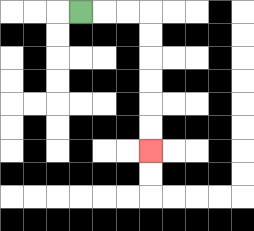{'start': '[3, 0]', 'end': '[6, 6]', 'path_directions': 'R,R,R,D,D,D,D,D,D', 'path_coordinates': '[[3, 0], [4, 0], [5, 0], [6, 0], [6, 1], [6, 2], [6, 3], [6, 4], [6, 5], [6, 6]]'}